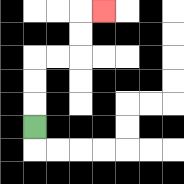{'start': '[1, 5]', 'end': '[4, 0]', 'path_directions': 'U,U,U,R,R,U,U,R', 'path_coordinates': '[[1, 5], [1, 4], [1, 3], [1, 2], [2, 2], [3, 2], [3, 1], [3, 0], [4, 0]]'}